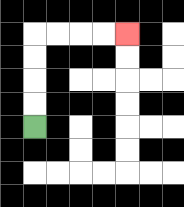{'start': '[1, 5]', 'end': '[5, 1]', 'path_directions': 'U,U,U,U,R,R,R,R', 'path_coordinates': '[[1, 5], [1, 4], [1, 3], [1, 2], [1, 1], [2, 1], [3, 1], [4, 1], [5, 1]]'}